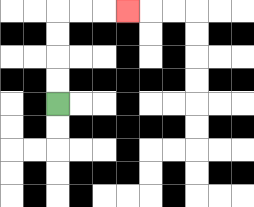{'start': '[2, 4]', 'end': '[5, 0]', 'path_directions': 'U,U,U,U,R,R,R', 'path_coordinates': '[[2, 4], [2, 3], [2, 2], [2, 1], [2, 0], [3, 0], [4, 0], [5, 0]]'}